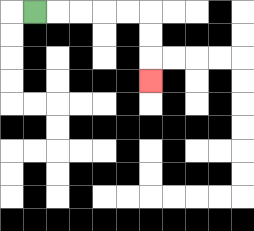{'start': '[1, 0]', 'end': '[6, 3]', 'path_directions': 'R,R,R,R,R,D,D,D', 'path_coordinates': '[[1, 0], [2, 0], [3, 0], [4, 0], [5, 0], [6, 0], [6, 1], [6, 2], [6, 3]]'}